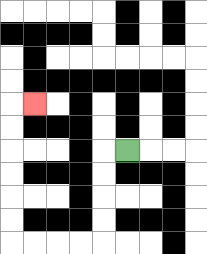{'start': '[5, 6]', 'end': '[1, 4]', 'path_directions': 'L,D,D,D,D,L,L,L,L,U,U,U,U,U,U,R', 'path_coordinates': '[[5, 6], [4, 6], [4, 7], [4, 8], [4, 9], [4, 10], [3, 10], [2, 10], [1, 10], [0, 10], [0, 9], [0, 8], [0, 7], [0, 6], [0, 5], [0, 4], [1, 4]]'}